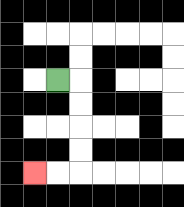{'start': '[2, 3]', 'end': '[1, 7]', 'path_directions': 'R,D,D,D,D,L,L', 'path_coordinates': '[[2, 3], [3, 3], [3, 4], [3, 5], [3, 6], [3, 7], [2, 7], [1, 7]]'}